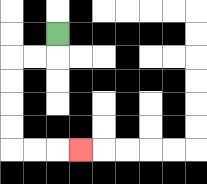{'start': '[2, 1]', 'end': '[3, 6]', 'path_directions': 'D,L,L,D,D,D,D,R,R,R', 'path_coordinates': '[[2, 1], [2, 2], [1, 2], [0, 2], [0, 3], [0, 4], [0, 5], [0, 6], [1, 6], [2, 6], [3, 6]]'}